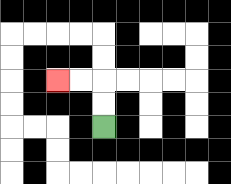{'start': '[4, 5]', 'end': '[2, 3]', 'path_directions': 'U,U,L,L', 'path_coordinates': '[[4, 5], [4, 4], [4, 3], [3, 3], [2, 3]]'}